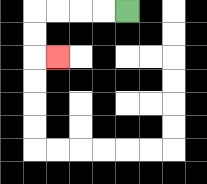{'start': '[5, 0]', 'end': '[2, 2]', 'path_directions': 'L,L,L,L,D,D,R', 'path_coordinates': '[[5, 0], [4, 0], [3, 0], [2, 0], [1, 0], [1, 1], [1, 2], [2, 2]]'}